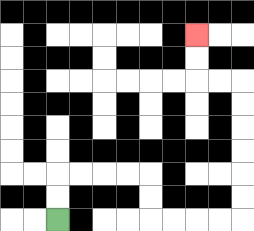{'start': '[2, 9]', 'end': '[8, 1]', 'path_directions': 'U,U,R,R,R,R,D,D,R,R,R,R,U,U,U,U,U,U,L,L,U,U', 'path_coordinates': '[[2, 9], [2, 8], [2, 7], [3, 7], [4, 7], [5, 7], [6, 7], [6, 8], [6, 9], [7, 9], [8, 9], [9, 9], [10, 9], [10, 8], [10, 7], [10, 6], [10, 5], [10, 4], [10, 3], [9, 3], [8, 3], [8, 2], [8, 1]]'}